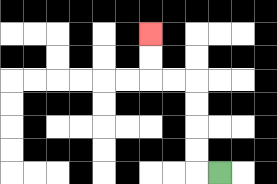{'start': '[9, 7]', 'end': '[6, 1]', 'path_directions': 'L,U,U,U,U,L,L,U,U', 'path_coordinates': '[[9, 7], [8, 7], [8, 6], [8, 5], [8, 4], [8, 3], [7, 3], [6, 3], [6, 2], [6, 1]]'}